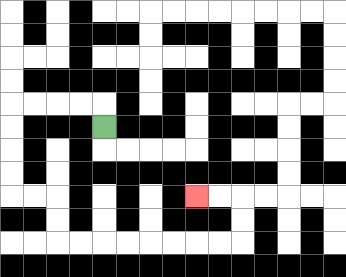{'start': '[4, 5]', 'end': '[8, 8]', 'path_directions': 'U,L,L,L,L,D,D,D,D,R,R,D,D,R,R,R,R,R,R,R,R,U,U,L,L', 'path_coordinates': '[[4, 5], [4, 4], [3, 4], [2, 4], [1, 4], [0, 4], [0, 5], [0, 6], [0, 7], [0, 8], [1, 8], [2, 8], [2, 9], [2, 10], [3, 10], [4, 10], [5, 10], [6, 10], [7, 10], [8, 10], [9, 10], [10, 10], [10, 9], [10, 8], [9, 8], [8, 8]]'}